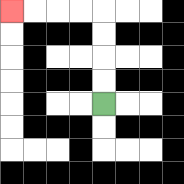{'start': '[4, 4]', 'end': '[0, 0]', 'path_directions': 'U,U,U,U,L,L,L,L', 'path_coordinates': '[[4, 4], [4, 3], [4, 2], [4, 1], [4, 0], [3, 0], [2, 0], [1, 0], [0, 0]]'}